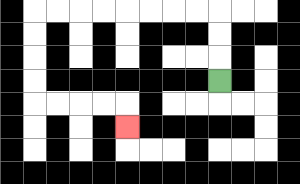{'start': '[9, 3]', 'end': '[5, 5]', 'path_directions': 'U,U,U,L,L,L,L,L,L,L,L,D,D,D,D,R,R,R,R,D', 'path_coordinates': '[[9, 3], [9, 2], [9, 1], [9, 0], [8, 0], [7, 0], [6, 0], [5, 0], [4, 0], [3, 0], [2, 0], [1, 0], [1, 1], [1, 2], [1, 3], [1, 4], [2, 4], [3, 4], [4, 4], [5, 4], [5, 5]]'}